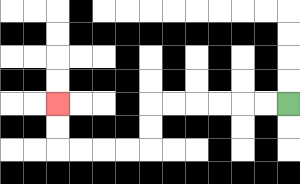{'start': '[12, 4]', 'end': '[2, 4]', 'path_directions': 'L,L,L,L,L,L,D,D,L,L,L,L,U,U', 'path_coordinates': '[[12, 4], [11, 4], [10, 4], [9, 4], [8, 4], [7, 4], [6, 4], [6, 5], [6, 6], [5, 6], [4, 6], [3, 6], [2, 6], [2, 5], [2, 4]]'}